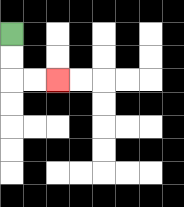{'start': '[0, 1]', 'end': '[2, 3]', 'path_directions': 'D,D,R,R', 'path_coordinates': '[[0, 1], [0, 2], [0, 3], [1, 3], [2, 3]]'}